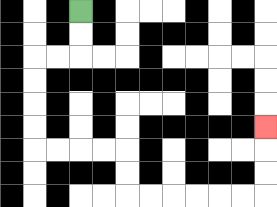{'start': '[3, 0]', 'end': '[11, 5]', 'path_directions': 'D,D,L,L,D,D,D,D,R,R,R,R,D,D,R,R,R,R,R,R,U,U,U', 'path_coordinates': '[[3, 0], [3, 1], [3, 2], [2, 2], [1, 2], [1, 3], [1, 4], [1, 5], [1, 6], [2, 6], [3, 6], [4, 6], [5, 6], [5, 7], [5, 8], [6, 8], [7, 8], [8, 8], [9, 8], [10, 8], [11, 8], [11, 7], [11, 6], [11, 5]]'}